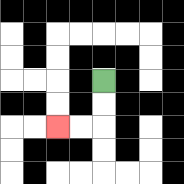{'start': '[4, 3]', 'end': '[2, 5]', 'path_directions': 'D,D,L,L', 'path_coordinates': '[[4, 3], [4, 4], [4, 5], [3, 5], [2, 5]]'}